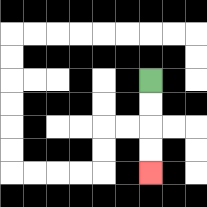{'start': '[6, 3]', 'end': '[6, 7]', 'path_directions': 'D,D,D,D', 'path_coordinates': '[[6, 3], [6, 4], [6, 5], [6, 6], [6, 7]]'}